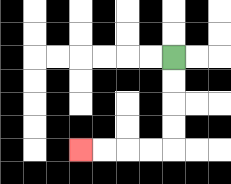{'start': '[7, 2]', 'end': '[3, 6]', 'path_directions': 'D,D,D,D,L,L,L,L', 'path_coordinates': '[[7, 2], [7, 3], [7, 4], [7, 5], [7, 6], [6, 6], [5, 6], [4, 6], [3, 6]]'}